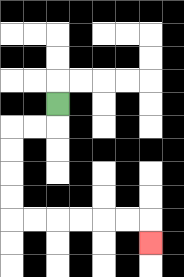{'start': '[2, 4]', 'end': '[6, 10]', 'path_directions': 'D,L,L,D,D,D,D,R,R,R,R,R,R,D', 'path_coordinates': '[[2, 4], [2, 5], [1, 5], [0, 5], [0, 6], [0, 7], [0, 8], [0, 9], [1, 9], [2, 9], [3, 9], [4, 9], [5, 9], [6, 9], [6, 10]]'}